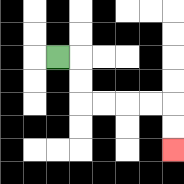{'start': '[2, 2]', 'end': '[7, 6]', 'path_directions': 'R,D,D,R,R,R,R,D,D', 'path_coordinates': '[[2, 2], [3, 2], [3, 3], [3, 4], [4, 4], [5, 4], [6, 4], [7, 4], [7, 5], [7, 6]]'}